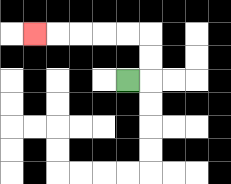{'start': '[5, 3]', 'end': '[1, 1]', 'path_directions': 'R,U,U,L,L,L,L,L', 'path_coordinates': '[[5, 3], [6, 3], [6, 2], [6, 1], [5, 1], [4, 1], [3, 1], [2, 1], [1, 1]]'}